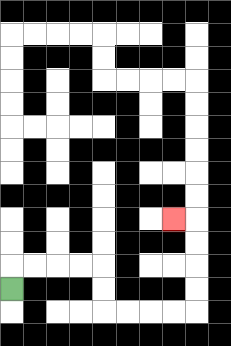{'start': '[0, 12]', 'end': '[7, 9]', 'path_directions': 'U,R,R,R,R,D,D,R,R,R,R,U,U,U,U,L', 'path_coordinates': '[[0, 12], [0, 11], [1, 11], [2, 11], [3, 11], [4, 11], [4, 12], [4, 13], [5, 13], [6, 13], [7, 13], [8, 13], [8, 12], [8, 11], [8, 10], [8, 9], [7, 9]]'}